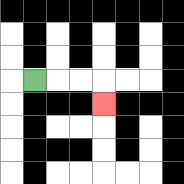{'start': '[1, 3]', 'end': '[4, 4]', 'path_directions': 'R,R,R,D', 'path_coordinates': '[[1, 3], [2, 3], [3, 3], [4, 3], [4, 4]]'}